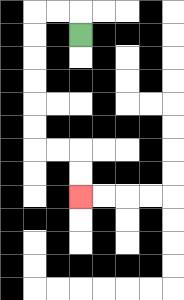{'start': '[3, 1]', 'end': '[3, 8]', 'path_directions': 'U,L,L,D,D,D,D,D,D,R,R,D,D', 'path_coordinates': '[[3, 1], [3, 0], [2, 0], [1, 0], [1, 1], [1, 2], [1, 3], [1, 4], [1, 5], [1, 6], [2, 6], [3, 6], [3, 7], [3, 8]]'}